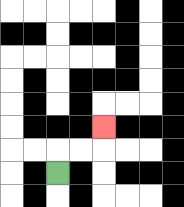{'start': '[2, 7]', 'end': '[4, 5]', 'path_directions': 'U,R,R,U', 'path_coordinates': '[[2, 7], [2, 6], [3, 6], [4, 6], [4, 5]]'}